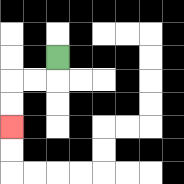{'start': '[2, 2]', 'end': '[0, 5]', 'path_directions': 'D,L,L,D,D', 'path_coordinates': '[[2, 2], [2, 3], [1, 3], [0, 3], [0, 4], [0, 5]]'}